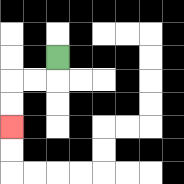{'start': '[2, 2]', 'end': '[0, 5]', 'path_directions': 'D,L,L,D,D', 'path_coordinates': '[[2, 2], [2, 3], [1, 3], [0, 3], [0, 4], [0, 5]]'}